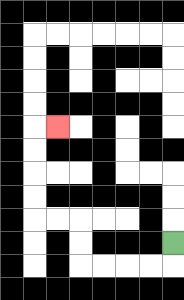{'start': '[7, 10]', 'end': '[2, 5]', 'path_directions': 'D,L,L,L,L,U,U,L,L,U,U,U,U,R', 'path_coordinates': '[[7, 10], [7, 11], [6, 11], [5, 11], [4, 11], [3, 11], [3, 10], [3, 9], [2, 9], [1, 9], [1, 8], [1, 7], [1, 6], [1, 5], [2, 5]]'}